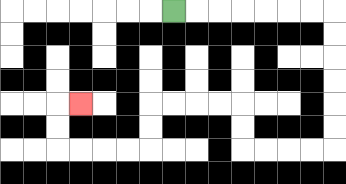{'start': '[7, 0]', 'end': '[3, 4]', 'path_directions': 'R,R,R,R,R,R,R,D,D,D,D,D,D,L,L,L,L,U,U,L,L,L,L,D,D,L,L,L,L,U,U,R', 'path_coordinates': '[[7, 0], [8, 0], [9, 0], [10, 0], [11, 0], [12, 0], [13, 0], [14, 0], [14, 1], [14, 2], [14, 3], [14, 4], [14, 5], [14, 6], [13, 6], [12, 6], [11, 6], [10, 6], [10, 5], [10, 4], [9, 4], [8, 4], [7, 4], [6, 4], [6, 5], [6, 6], [5, 6], [4, 6], [3, 6], [2, 6], [2, 5], [2, 4], [3, 4]]'}